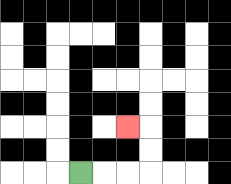{'start': '[3, 7]', 'end': '[5, 5]', 'path_directions': 'R,R,R,U,U,L', 'path_coordinates': '[[3, 7], [4, 7], [5, 7], [6, 7], [6, 6], [6, 5], [5, 5]]'}